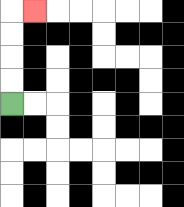{'start': '[0, 4]', 'end': '[1, 0]', 'path_directions': 'U,U,U,U,R', 'path_coordinates': '[[0, 4], [0, 3], [0, 2], [0, 1], [0, 0], [1, 0]]'}